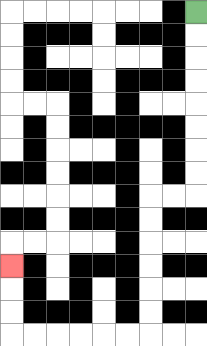{'start': '[8, 0]', 'end': '[0, 11]', 'path_directions': 'D,D,D,D,D,D,D,D,L,L,D,D,D,D,D,D,L,L,L,L,L,L,U,U,U', 'path_coordinates': '[[8, 0], [8, 1], [8, 2], [8, 3], [8, 4], [8, 5], [8, 6], [8, 7], [8, 8], [7, 8], [6, 8], [6, 9], [6, 10], [6, 11], [6, 12], [6, 13], [6, 14], [5, 14], [4, 14], [3, 14], [2, 14], [1, 14], [0, 14], [0, 13], [0, 12], [0, 11]]'}